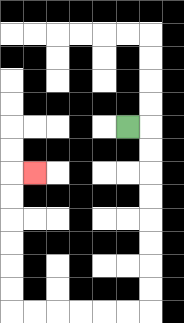{'start': '[5, 5]', 'end': '[1, 7]', 'path_directions': 'R,D,D,D,D,D,D,D,D,L,L,L,L,L,L,U,U,U,U,U,U,R', 'path_coordinates': '[[5, 5], [6, 5], [6, 6], [6, 7], [6, 8], [6, 9], [6, 10], [6, 11], [6, 12], [6, 13], [5, 13], [4, 13], [3, 13], [2, 13], [1, 13], [0, 13], [0, 12], [0, 11], [0, 10], [0, 9], [0, 8], [0, 7], [1, 7]]'}